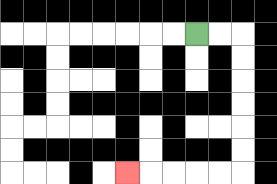{'start': '[8, 1]', 'end': '[5, 7]', 'path_directions': 'R,R,D,D,D,D,D,D,L,L,L,L,L', 'path_coordinates': '[[8, 1], [9, 1], [10, 1], [10, 2], [10, 3], [10, 4], [10, 5], [10, 6], [10, 7], [9, 7], [8, 7], [7, 7], [6, 7], [5, 7]]'}